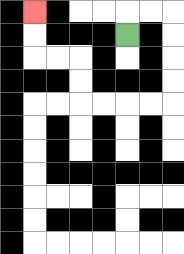{'start': '[5, 1]', 'end': '[1, 0]', 'path_directions': 'U,R,R,D,D,D,D,L,L,L,L,U,U,L,L,U,U', 'path_coordinates': '[[5, 1], [5, 0], [6, 0], [7, 0], [7, 1], [7, 2], [7, 3], [7, 4], [6, 4], [5, 4], [4, 4], [3, 4], [3, 3], [3, 2], [2, 2], [1, 2], [1, 1], [1, 0]]'}